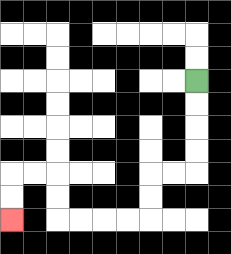{'start': '[8, 3]', 'end': '[0, 9]', 'path_directions': 'D,D,D,D,L,L,D,D,L,L,L,L,U,U,L,L,D,D', 'path_coordinates': '[[8, 3], [8, 4], [8, 5], [8, 6], [8, 7], [7, 7], [6, 7], [6, 8], [6, 9], [5, 9], [4, 9], [3, 9], [2, 9], [2, 8], [2, 7], [1, 7], [0, 7], [0, 8], [0, 9]]'}